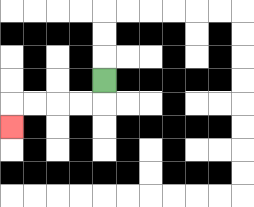{'start': '[4, 3]', 'end': '[0, 5]', 'path_directions': 'D,L,L,L,L,D', 'path_coordinates': '[[4, 3], [4, 4], [3, 4], [2, 4], [1, 4], [0, 4], [0, 5]]'}